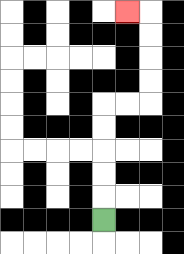{'start': '[4, 9]', 'end': '[5, 0]', 'path_directions': 'U,U,U,U,U,R,R,U,U,U,U,L', 'path_coordinates': '[[4, 9], [4, 8], [4, 7], [4, 6], [4, 5], [4, 4], [5, 4], [6, 4], [6, 3], [6, 2], [6, 1], [6, 0], [5, 0]]'}